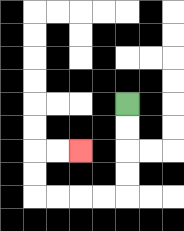{'start': '[5, 4]', 'end': '[3, 6]', 'path_directions': 'D,D,D,D,L,L,L,L,U,U,R,R', 'path_coordinates': '[[5, 4], [5, 5], [5, 6], [5, 7], [5, 8], [4, 8], [3, 8], [2, 8], [1, 8], [1, 7], [1, 6], [2, 6], [3, 6]]'}